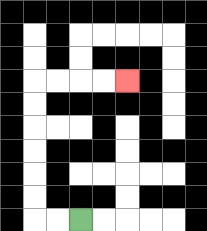{'start': '[3, 9]', 'end': '[5, 3]', 'path_directions': 'L,L,U,U,U,U,U,U,R,R,R,R', 'path_coordinates': '[[3, 9], [2, 9], [1, 9], [1, 8], [1, 7], [1, 6], [1, 5], [1, 4], [1, 3], [2, 3], [3, 3], [4, 3], [5, 3]]'}